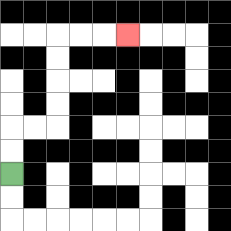{'start': '[0, 7]', 'end': '[5, 1]', 'path_directions': 'U,U,R,R,U,U,U,U,R,R,R', 'path_coordinates': '[[0, 7], [0, 6], [0, 5], [1, 5], [2, 5], [2, 4], [2, 3], [2, 2], [2, 1], [3, 1], [4, 1], [5, 1]]'}